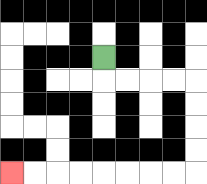{'start': '[4, 2]', 'end': '[0, 7]', 'path_directions': 'D,R,R,R,R,D,D,D,D,L,L,L,L,L,L,L,L', 'path_coordinates': '[[4, 2], [4, 3], [5, 3], [6, 3], [7, 3], [8, 3], [8, 4], [8, 5], [8, 6], [8, 7], [7, 7], [6, 7], [5, 7], [4, 7], [3, 7], [2, 7], [1, 7], [0, 7]]'}